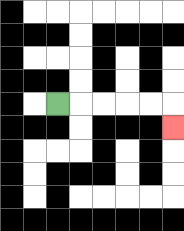{'start': '[2, 4]', 'end': '[7, 5]', 'path_directions': 'R,R,R,R,R,D', 'path_coordinates': '[[2, 4], [3, 4], [4, 4], [5, 4], [6, 4], [7, 4], [7, 5]]'}